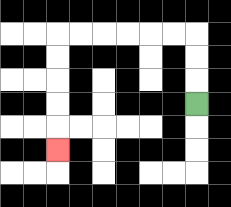{'start': '[8, 4]', 'end': '[2, 6]', 'path_directions': 'U,U,U,L,L,L,L,L,L,D,D,D,D,D', 'path_coordinates': '[[8, 4], [8, 3], [8, 2], [8, 1], [7, 1], [6, 1], [5, 1], [4, 1], [3, 1], [2, 1], [2, 2], [2, 3], [2, 4], [2, 5], [2, 6]]'}